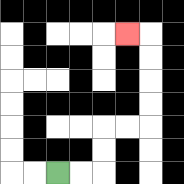{'start': '[2, 7]', 'end': '[5, 1]', 'path_directions': 'R,R,U,U,R,R,U,U,U,U,L', 'path_coordinates': '[[2, 7], [3, 7], [4, 7], [4, 6], [4, 5], [5, 5], [6, 5], [6, 4], [6, 3], [6, 2], [6, 1], [5, 1]]'}